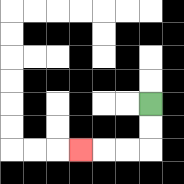{'start': '[6, 4]', 'end': '[3, 6]', 'path_directions': 'D,D,L,L,L', 'path_coordinates': '[[6, 4], [6, 5], [6, 6], [5, 6], [4, 6], [3, 6]]'}